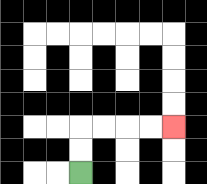{'start': '[3, 7]', 'end': '[7, 5]', 'path_directions': 'U,U,R,R,R,R', 'path_coordinates': '[[3, 7], [3, 6], [3, 5], [4, 5], [5, 5], [6, 5], [7, 5]]'}